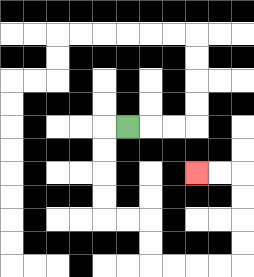{'start': '[5, 5]', 'end': '[8, 7]', 'path_directions': 'L,D,D,D,D,R,R,D,D,R,R,R,R,U,U,U,U,L,L', 'path_coordinates': '[[5, 5], [4, 5], [4, 6], [4, 7], [4, 8], [4, 9], [5, 9], [6, 9], [6, 10], [6, 11], [7, 11], [8, 11], [9, 11], [10, 11], [10, 10], [10, 9], [10, 8], [10, 7], [9, 7], [8, 7]]'}